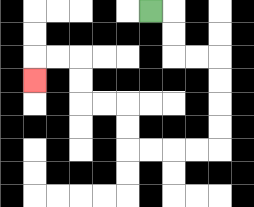{'start': '[6, 0]', 'end': '[1, 3]', 'path_directions': 'R,D,D,R,R,D,D,D,D,L,L,L,L,U,U,L,L,U,U,L,L,D', 'path_coordinates': '[[6, 0], [7, 0], [7, 1], [7, 2], [8, 2], [9, 2], [9, 3], [9, 4], [9, 5], [9, 6], [8, 6], [7, 6], [6, 6], [5, 6], [5, 5], [5, 4], [4, 4], [3, 4], [3, 3], [3, 2], [2, 2], [1, 2], [1, 3]]'}